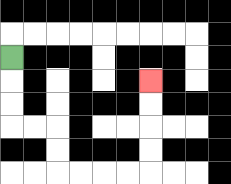{'start': '[0, 2]', 'end': '[6, 3]', 'path_directions': 'D,D,D,R,R,D,D,R,R,R,R,U,U,U,U', 'path_coordinates': '[[0, 2], [0, 3], [0, 4], [0, 5], [1, 5], [2, 5], [2, 6], [2, 7], [3, 7], [4, 7], [5, 7], [6, 7], [6, 6], [6, 5], [6, 4], [6, 3]]'}